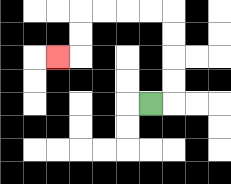{'start': '[6, 4]', 'end': '[2, 2]', 'path_directions': 'R,U,U,U,U,L,L,L,L,D,D,L', 'path_coordinates': '[[6, 4], [7, 4], [7, 3], [7, 2], [7, 1], [7, 0], [6, 0], [5, 0], [4, 0], [3, 0], [3, 1], [3, 2], [2, 2]]'}